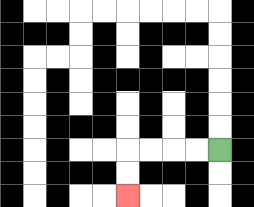{'start': '[9, 6]', 'end': '[5, 8]', 'path_directions': 'L,L,L,L,D,D', 'path_coordinates': '[[9, 6], [8, 6], [7, 6], [6, 6], [5, 6], [5, 7], [5, 8]]'}